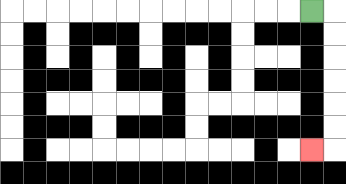{'start': '[13, 0]', 'end': '[13, 6]', 'path_directions': 'R,D,D,D,D,D,D,L', 'path_coordinates': '[[13, 0], [14, 0], [14, 1], [14, 2], [14, 3], [14, 4], [14, 5], [14, 6], [13, 6]]'}